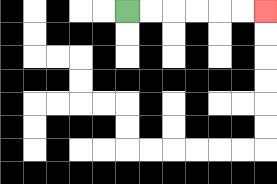{'start': '[5, 0]', 'end': '[11, 0]', 'path_directions': 'R,R,R,R,R,R', 'path_coordinates': '[[5, 0], [6, 0], [7, 0], [8, 0], [9, 0], [10, 0], [11, 0]]'}